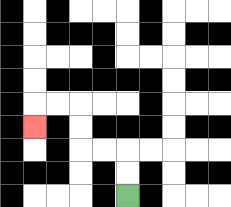{'start': '[5, 8]', 'end': '[1, 5]', 'path_directions': 'U,U,L,L,U,U,L,L,D', 'path_coordinates': '[[5, 8], [5, 7], [5, 6], [4, 6], [3, 6], [3, 5], [3, 4], [2, 4], [1, 4], [1, 5]]'}